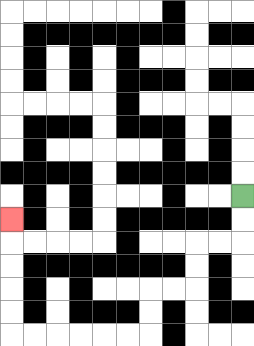{'start': '[10, 8]', 'end': '[0, 9]', 'path_directions': 'D,D,L,L,D,D,L,L,D,D,L,L,L,L,L,L,U,U,U,U,U', 'path_coordinates': '[[10, 8], [10, 9], [10, 10], [9, 10], [8, 10], [8, 11], [8, 12], [7, 12], [6, 12], [6, 13], [6, 14], [5, 14], [4, 14], [3, 14], [2, 14], [1, 14], [0, 14], [0, 13], [0, 12], [0, 11], [0, 10], [0, 9]]'}